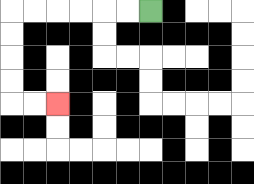{'start': '[6, 0]', 'end': '[2, 4]', 'path_directions': 'L,L,L,L,L,L,D,D,D,D,R,R', 'path_coordinates': '[[6, 0], [5, 0], [4, 0], [3, 0], [2, 0], [1, 0], [0, 0], [0, 1], [0, 2], [0, 3], [0, 4], [1, 4], [2, 4]]'}